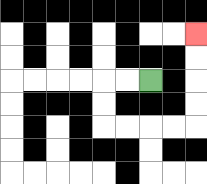{'start': '[6, 3]', 'end': '[8, 1]', 'path_directions': 'L,L,D,D,R,R,R,R,U,U,U,U', 'path_coordinates': '[[6, 3], [5, 3], [4, 3], [4, 4], [4, 5], [5, 5], [6, 5], [7, 5], [8, 5], [8, 4], [8, 3], [8, 2], [8, 1]]'}